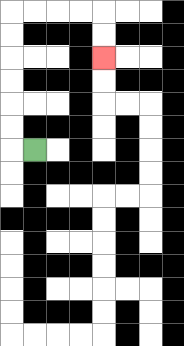{'start': '[1, 6]', 'end': '[4, 2]', 'path_directions': 'L,U,U,U,U,U,U,R,R,R,R,D,D', 'path_coordinates': '[[1, 6], [0, 6], [0, 5], [0, 4], [0, 3], [0, 2], [0, 1], [0, 0], [1, 0], [2, 0], [3, 0], [4, 0], [4, 1], [4, 2]]'}